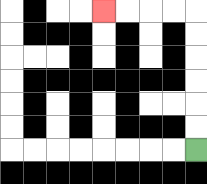{'start': '[8, 6]', 'end': '[4, 0]', 'path_directions': 'U,U,U,U,U,U,L,L,L,L', 'path_coordinates': '[[8, 6], [8, 5], [8, 4], [8, 3], [8, 2], [8, 1], [8, 0], [7, 0], [6, 0], [5, 0], [4, 0]]'}